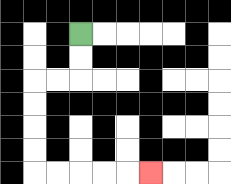{'start': '[3, 1]', 'end': '[6, 7]', 'path_directions': 'D,D,L,L,D,D,D,D,R,R,R,R,R', 'path_coordinates': '[[3, 1], [3, 2], [3, 3], [2, 3], [1, 3], [1, 4], [1, 5], [1, 6], [1, 7], [2, 7], [3, 7], [4, 7], [5, 7], [6, 7]]'}